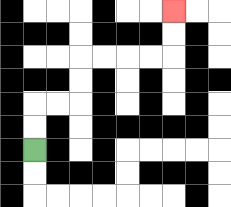{'start': '[1, 6]', 'end': '[7, 0]', 'path_directions': 'U,U,R,R,U,U,R,R,R,R,U,U', 'path_coordinates': '[[1, 6], [1, 5], [1, 4], [2, 4], [3, 4], [3, 3], [3, 2], [4, 2], [5, 2], [6, 2], [7, 2], [7, 1], [7, 0]]'}